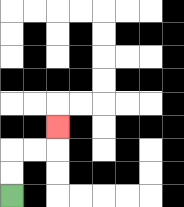{'start': '[0, 8]', 'end': '[2, 5]', 'path_directions': 'U,U,R,R,U', 'path_coordinates': '[[0, 8], [0, 7], [0, 6], [1, 6], [2, 6], [2, 5]]'}